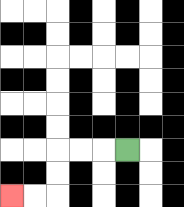{'start': '[5, 6]', 'end': '[0, 8]', 'path_directions': 'L,L,L,D,D,L,L', 'path_coordinates': '[[5, 6], [4, 6], [3, 6], [2, 6], [2, 7], [2, 8], [1, 8], [0, 8]]'}